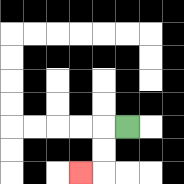{'start': '[5, 5]', 'end': '[3, 7]', 'path_directions': 'L,D,D,L', 'path_coordinates': '[[5, 5], [4, 5], [4, 6], [4, 7], [3, 7]]'}